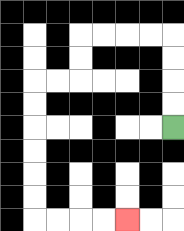{'start': '[7, 5]', 'end': '[5, 9]', 'path_directions': 'U,U,U,U,L,L,L,L,D,D,L,L,D,D,D,D,D,D,R,R,R,R', 'path_coordinates': '[[7, 5], [7, 4], [7, 3], [7, 2], [7, 1], [6, 1], [5, 1], [4, 1], [3, 1], [3, 2], [3, 3], [2, 3], [1, 3], [1, 4], [1, 5], [1, 6], [1, 7], [1, 8], [1, 9], [2, 9], [3, 9], [4, 9], [5, 9]]'}